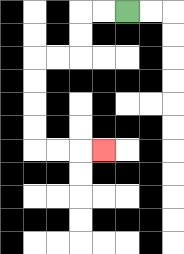{'start': '[5, 0]', 'end': '[4, 6]', 'path_directions': 'L,L,D,D,L,L,D,D,D,D,R,R,R', 'path_coordinates': '[[5, 0], [4, 0], [3, 0], [3, 1], [3, 2], [2, 2], [1, 2], [1, 3], [1, 4], [1, 5], [1, 6], [2, 6], [3, 6], [4, 6]]'}